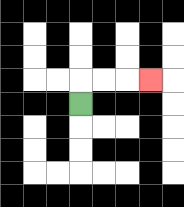{'start': '[3, 4]', 'end': '[6, 3]', 'path_directions': 'U,R,R,R', 'path_coordinates': '[[3, 4], [3, 3], [4, 3], [5, 3], [6, 3]]'}